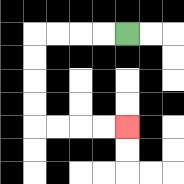{'start': '[5, 1]', 'end': '[5, 5]', 'path_directions': 'L,L,L,L,D,D,D,D,R,R,R,R', 'path_coordinates': '[[5, 1], [4, 1], [3, 1], [2, 1], [1, 1], [1, 2], [1, 3], [1, 4], [1, 5], [2, 5], [3, 5], [4, 5], [5, 5]]'}